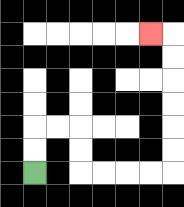{'start': '[1, 7]', 'end': '[6, 1]', 'path_directions': 'U,U,R,R,D,D,R,R,R,R,U,U,U,U,U,U,L', 'path_coordinates': '[[1, 7], [1, 6], [1, 5], [2, 5], [3, 5], [3, 6], [3, 7], [4, 7], [5, 7], [6, 7], [7, 7], [7, 6], [7, 5], [7, 4], [7, 3], [7, 2], [7, 1], [6, 1]]'}